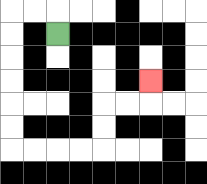{'start': '[2, 1]', 'end': '[6, 3]', 'path_directions': 'U,L,L,D,D,D,D,D,D,R,R,R,R,U,U,R,R,U', 'path_coordinates': '[[2, 1], [2, 0], [1, 0], [0, 0], [0, 1], [0, 2], [0, 3], [0, 4], [0, 5], [0, 6], [1, 6], [2, 6], [3, 6], [4, 6], [4, 5], [4, 4], [5, 4], [6, 4], [6, 3]]'}